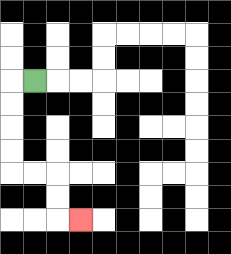{'start': '[1, 3]', 'end': '[3, 9]', 'path_directions': 'L,D,D,D,D,R,R,D,D,R', 'path_coordinates': '[[1, 3], [0, 3], [0, 4], [0, 5], [0, 6], [0, 7], [1, 7], [2, 7], [2, 8], [2, 9], [3, 9]]'}